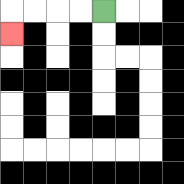{'start': '[4, 0]', 'end': '[0, 1]', 'path_directions': 'L,L,L,L,D', 'path_coordinates': '[[4, 0], [3, 0], [2, 0], [1, 0], [0, 0], [0, 1]]'}